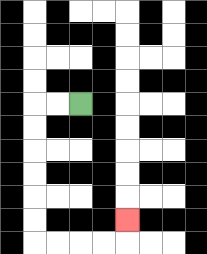{'start': '[3, 4]', 'end': '[5, 9]', 'path_directions': 'L,L,D,D,D,D,D,D,R,R,R,R,U', 'path_coordinates': '[[3, 4], [2, 4], [1, 4], [1, 5], [1, 6], [1, 7], [1, 8], [1, 9], [1, 10], [2, 10], [3, 10], [4, 10], [5, 10], [5, 9]]'}